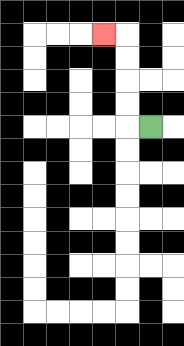{'start': '[6, 5]', 'end': '[4, 1]', 'path_directions': 'L,U,U,U,U,L', 'path_coordinates': '[[6, 5], [5, 5], [5, 4], [5, 3], [5, 2], [5, 1], [4, 1]]'}